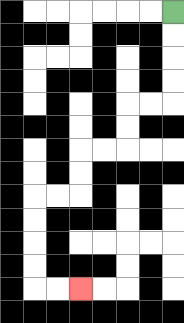{'start': '[7, 0]', 'end': '[3, 12]', 'path_directions': 'D,D,D,D,L,L,D,D,L,L,D,D,L,L,D,D,D,D,R,R', 'path_coordinates': '[[7, 0], [7, 1], [7, 2], [7, 3], [7, 4], [6, 4], [5, 4], [5, 5], [5, 6], [4, 6], [3, 6], [3, 7], [3, 8], [2, 8], [1, 8], [1, 9], [1, 10], [1, 11], [1, 12], [2, 12], [3, 12]]'}